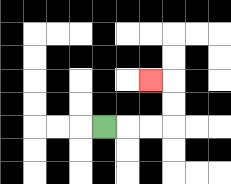{'start': '[4, 5]', 'end': '[6, 3]', 'path_directions': 'R,R,R,U,U,L', 'path_coordinates': '[[4, 5], [5, 5], [6, 5], [7, 5], [7, 4], [7, 3], [6, 3]]'}